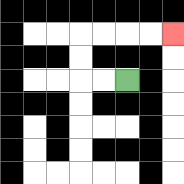{'start': '[5, 3]', 'end': '[7, 1]', 'path_directions': 'L,L,U,U,R,R,R,R', 'path_coordinates': '[[5, 3], [4, 3], [3, 3], [3, 2], [3, 1], [4, 1], [5, 1], [6, 1], [7, 1]]'}